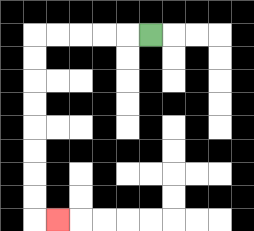{'start': '[6, 1]', 'end': '[2, 9]', 'path_directions': 'L,L,L,L,L,D,D,D,D,D,D,D,D,R', 'path_coordinates': '[[6, 1], [5, 1], [4, 1], [3, 1], [2, 1], [1, 1], [1, 2], [1, 3], [1, 4], [1, 5], [1, 6], [1, 7], [1, 8], [1, 9], [2, 9]]'}